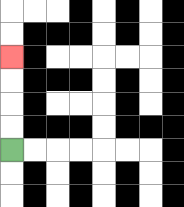{'start': '[0, 6]', 'end': '[0, 2]', 'path_directions': 'U,U,U,U', 'path_coordinates': '[[0, 6], [0, 5], [0, 4], [0, 3], [0, 2]]'}